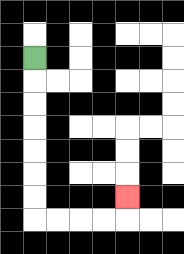{'start': '[1, 2]', 'end': '[5, 8]', 'path_directions': 'D,D,D,D,D,D,D,R,R,R,R,U', 'path_coordinates': '[[1, 2], [1, 3], [1, 4], [1, 5], [1, 6], [1, 7], [1, 8], [1, 9], [2, 9], [3, 9], [4, 9], [5, 9], [5, 8]]'}